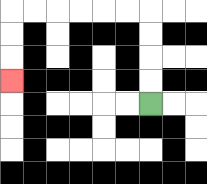{'start': '[6, 4]', 'end': '[0, 3]', 'path_directions': 'U,U,U,U,L,L,L,L,L,L,D,D,D', 'path_coordinates': '[[6, 4], [6, 3], [6, 2], [6, 1], [6, 0], [5, 0], [4, 0], [3, 0], [2, 0], [1, 0], [0, 0], [0, 1], [0, 2], [0, 3]]'}